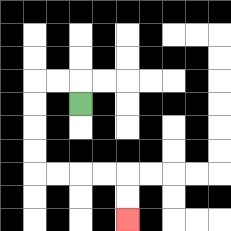{'start': '[3, 4]', 'end': '[5, 9]', 'path_directions': 'U,L,L,D,D,D,D,R,R,R,R,D,D', 'path_coordinates': '[[3, 4], [3, 3], [2, 3], [1, 3], [1, 4], [1, 5], [1, 6], [1, 7], [2, 7], [3, 7], [4, 7], [5, 7], [5, 8], [5, 9]]'}